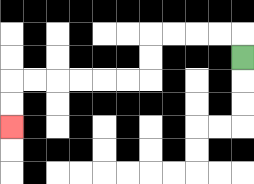{'start': '[10, 2]', 'end': '[0, 5]', 'path_directions': 'U,L,L,L,L,D,D,L,L,L,L,L,L,D,D', 'path_coordinates': '[[10, 2], [10, 1], [9, 1], [8, 1], [7, 1], [6, 1], [6, 2], [6, 3], [5, 3], [4, 3], [3, 3], [2, 3], [1, 3], [0, 3], [0, 4], [0, 5]]'}